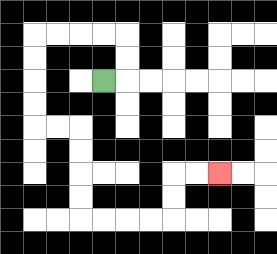{'start': '[4, 3]', 'end': '[9, 7]', 'path_directions': 'R,U,U,L,L,L,L,D,D,D,D,R,R,D,D,D,D,R,R,R,R,U,U,R,R', 'path_coordinates': '[[4, 3], [5, 3], [5, 2], [5, 1], [4, 1], [3, 1], [2, 1], [1, 1], [1, 2], [1, 3], [1, 4], [1, 5], [2, 5], [3, 5], [3, 6], [3, 7], [3, 8], [3, 9], [4, 9], [5, 9], [6, 9], [7, 9], [7, 8], [7, 7], [8, 7], [9, 7]]'}